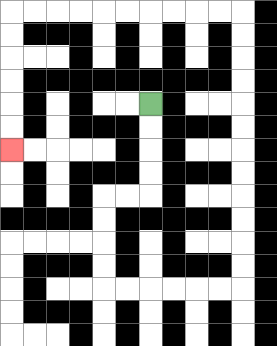{'start': '[6, 4]', 'end': '[0, 6]', 'path_directions': 'D,D,D,D,L,L,D,D,D,D,R,R,R,R,R,R,U,U,U,U,U,U,U,U,U,U,U,U,L,L,L,L,L,L,L,L,L,L,D,D,D,D,D,D', 'path_coordinates': '[[6, 4], [6, 5], [6, 6], [6, 7], [6, 8], [5, 8], [4, 8], [4, 9], [4, 10], [4, 11], [4, 12], [5, 12], [6, 12], [7, 12], [8, 12], [9, 12], [10, 12], [10, 11], [10, 10], [10, 9], [10, 8], [10, 7], [10, 6], [10, 5], [10, 4], [10, 3], [10, 2], [10, 1], [10, 0], [9, 0], [8, 0], [7, 0], [6, 0], [5, 0], [4, 0], [3, 0], [2, 0], [1, 0], [0, 0], [0, 1], [0, 2], [0, 3], [0, 4], [0, 5], [0, 6]]'}